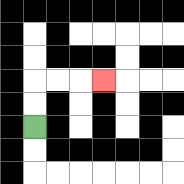{'start': '[1, 5]', 'end': '[4, 3]', 'path_directions': 'U,U,R,R,R', 'path_coordinates': '[[1, 5], [1, 4], [1, 3], [2, 3], [3, 3], [4, 3]]'}